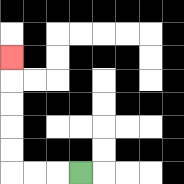{'start': '[3, 7]', 'end': '[0, 2]', 'path_directions': 'L,L,L,U,U,U,U,U', 'path_coordinates': '[[3, 7], [2, 7], [1, 7], [0, 7], [0, 6], [0, 5], [0, 4], [0, 3], [0, 2]]'}